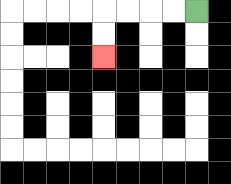{'start': '[8, 0]', 'end': '[4, 2]', 'path_directions': 'L,L,L,L,D,D', 'path_coordinates': '[[8, 0], [7, 0], [6, 0], [5, 0], [4, 0], [4, 1], [4, 2]]'}